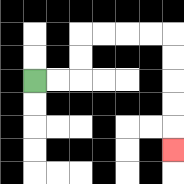{'start': '[1, 3]', 'end': '[7, 6]', 'path_directions': 'R,R,U,U,R,R,R,R,D,D,D,D,D', 'path_coordinates': '[[1, 3], [2, 3], [3, 3], [3, 2], [3, 1], [4, 1], [5, 1], [6, 1], [7, 1], [7, 2], [7, 3], [7, 4], [7, 5], [7, 6]]'}